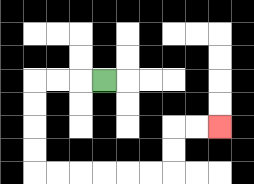{'start': '[4, 3]', 'end': '[9, 5]', 'path_directions': 'L,L,L,D,D,D,D,R,R,R,R,R,R,U,U,R,R', 'path_coordinates': '[[4, 3], [3, 3], [2, 3], [1, 3], [1, 4], [1, 5], [1, 6], [1, 7], [2, 7], [3, 7], [4, 7], [5, 7], [6, 7], [7, 7], [7, 6], [7, 5], [8, 5], [9, 5]]'}